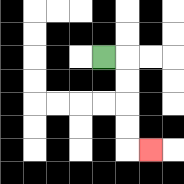{'start': '[4, 2]', 'end': '[6, 6]', 'path_directions': 'R,D,D,D,D,R', 'path_coordinates': '[[4, 2], [5, 2], [5, 3], [5, 4], [5, 5], [5, 6], [6, 6]]'}